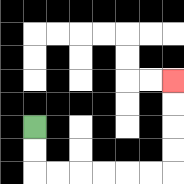{'start': '[1, 5]', 'end': '[7, 3]', 'path_directions': 'D,D,R,R,R,R,R,R,U,U,U,U', 'path_coordinates': '[[1, 5], [1, 6], [1, 7], [2, 7], [3, 7], [4, 7], [5, 7], [6, 7], [7, 7], [7, 6], [7, 5], [7, 4], [7, 3]]'}